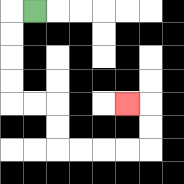{'start': '[1, 0]', 'end': '[5, 4]', 'path_directions': 'L,D,D,D,D,R,R,D,D,R,R,R,R,U,U,L', 'path_coordinates': '[[1, 0], [0, 0], [0, 1], [0, 2], [0, 3], [0, 4], [1, 4], [2, 4], [2, 5], [2, 6], [3, 6], [4, 6], [5, 6], [6, 6], [6, 5], [6, 4], [5, 4]]'}